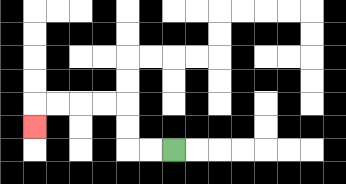{'start': '[7, 6]', 'end': '[1, 5]', 'path_directions': 'L,L,U,U,L,L,L,L,D', 'path_coordinates': '[[7, 6], [6, 6], [5, 6], [5, 5], [5, 4], [4, 4], [3, 4], [2, 4], [1, 4], [1, 5]]'}